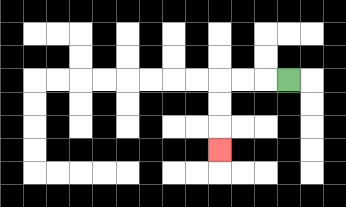{'start': '[12, 3]', 'end': '[9, 6]', 'path_directions': 'L,L,L,D,D,D', 'path_coordinates': '[[12, 3], [11, 3], [10, 3], [9, 3], [9, 4], [9, 5], [9, 6]]'}